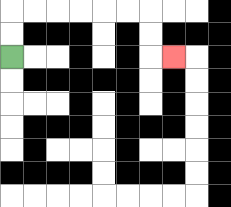{'start': '[0, 2]', 'end': '[7, 2]', 'path_directions': 'U,U,R,R,R,R,R,R,D,D,R', 'path_coordinates': '[[0, 2], [0, 1], [0, 0], [1, 0], [2, 0], [3, 0], [4, 0], [5, 0], [6, 0], [6, 1], [6, 2], [7, 2]]'}